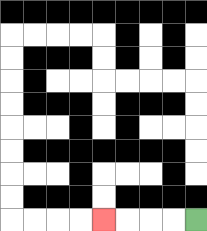{'start': '[8, 9]', 'end': '[4, 9]', 'path_directions': 'L,L,L,L', 'path_coordinates': '[[8, 9], [7, 9], [6, 9], [5, 9], [4, 9]]'}